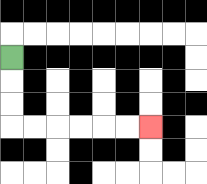{'start': '[0, 2]', 'end': '[6, 5]', 'path_directions': 'D,D,D,R,R,R,R,R,R', 'path_coordinates': '[[0, 2], [0, 3], [0, 4], [0, 5], [1, 5], [2, 5], [3, 5], [4, 5], [5, 5], [6, 5]]'}